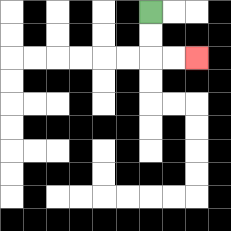{'start': '[6, 0]', 'end': '[8, 2]', 'path_directions': 'D,D,R,R', 'path_coordinates': '[[6, 0], [6, 1], [6, 2], [7, 2], [8, 2]]'}